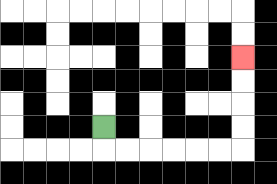{'start': '[4, 5]', 'end': '[10, 2]', 'path_directions': 'D,R,R,R,R,R,R,U,U,U,U', 'path_coordinates': '[[4, 5], [4, 6], [5, 6], [6, 6], [7, 6], [8, 6], [9, 6], [10, 6], [10, 5], [10, 4], [10, 3], [10, 2]]'}